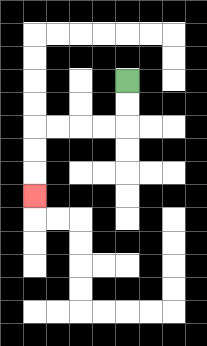{'start': '[5, 3]', 'end': '[1, 8]', 'path_directions': 'D,D,L,L,L,L,D,D,D', 'path_coordinates': '[[5, 3], [5, 4], [5, 5], [4, 5], [3, 5], [2, 5], [1, 5], [1, 6], [1, 7], [1, 8]]'}